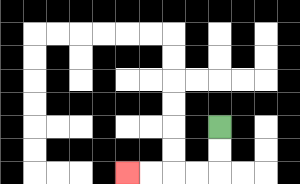{'start': '[9, 5]', 'end': '[5, 7]', 'path_directions': 'D,D,L,L,L,L', 'path_coordinates': '[[9, 5], [9, 6], [9, 7], [8, 7], [7, 7], [6, 7], [5, 7]]'}